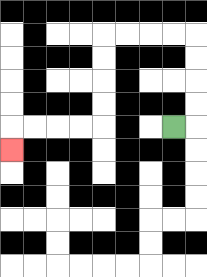{'start': '[7, 5]', 'end': '[0, 6]', 'path_directions': 'R,U,U,U,U,L,L,L,L,D,D,D,D,L,L,L,L,D', 'path_coordinates': '[[7, 5], [8, 5], [8, 4], [8, 3], [8, 2], [8, 1], [7, 1], [6, 1], [5, 1], [4, 1], [4, 2], [4, 3], [4, 4], [4, 5], [3, 5], [2, 5], [1, 5], [0, 5], [0, 6]]'}